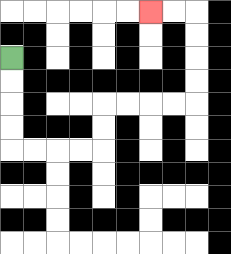{'start': '[0, 2]', 'end': '[6, 0]', 'path_directions': 'D,D,D,D,R,R,R,R,U,U,R,R,R,R,U,U,U,U,L,L', 'path_coordinates': '[[0, 2], [0, 3], [0, 4], [0, 5], [0, 6], [1, 6], [2, 6], [3, 6], [4, 6], [4, 5], [4, 4], [5, 4], [6, 4], [7, 4], [8, 4], [8, 3], [8, 2], [8, 1], [8, 0], [7, 0], [6, 0]]'}